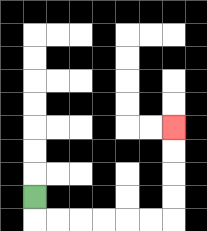{'start': '[1, 8]', 'end': '[7, 5]', 'path_directions': 'D,R,R,R,R,R,R,U,U,U,U', 'path_coordinates': '[[1, 8], [1, 9], [2, 9], [3, 9], [4, 9], [5, 9], [6, 9], [7, 9], [7, 8], [7, 7], [7, 6], [7, 5]]'}